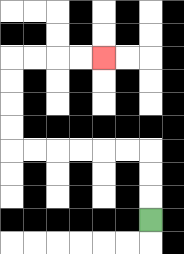{'start': '[6, 9]', 'end': '[4, 2]', 'path_directions': 'U,U,U,L,L,L,L,L,L,U,U,U,U,R,R,R,R', 'path_coordinates': '[[6, 9], [6, 8], [6, 7], [6, 6], [5, 6], [4, 6], [3, 6], [2, 6], [1, 6], [0, 6], [0, 5], [0, 4], [0, 3], [0, 2], [1, 2], [2, 2], [3, 2], [4, 2]]'}